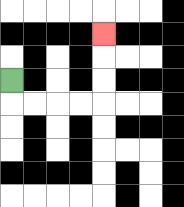{'start': '[0, 3]', 'end': '[4, 1]', 'path_directions': 'D,R,R,R,R,U,U,U', 'path_coordinates': '[[0, 3], [0, 4], [1, 4], [2, 4], [3, 4], [4, 4], [4, 3], [4, 2], [4, 1]]'}